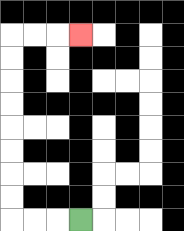{'start': '[3, 9]', 'end': '[3, 1]', 'path_directions': 'L,L,L,U,U,U,U,U,U,U,U,R,R,R', 'path_coordinates': '[[3, 9], [2, 9], [1, 9], [0, 9], [0, 8], [0, 7], [0, 6], [0, 5], [0, 4], [0, 3], [0, 2], [0, 1], [1, 1], [2, 1], [3, 1]]'}